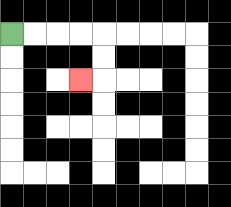{'start': '[0, 1]', 'end': '[3, 3]', 'path_directions': 'R,R,R,R,D,D,L', 'path_coordinates': '[[0, 1], [1, 1], [2, 1], [3, 1], [4, 1], [4, 2], [4, 3], [3, 3]]'}